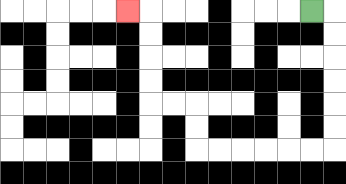{'start': '[13, 0]', 'end': '[5, 0]', 'path_directions': 'R,D,D,D,D,D,D,L,L,L,L,L,L,U,U,L,L,U,U,U,U,L', 'path_coordinates': '[[13, 0], [14, 0], [14, 1], [14, 2], [14, 3], [14, 4], [14, 5], [14, 6], [13, 6], [12, 6], [11, 6], [10, 6], [9, 6], [8, 6], [8, 5], [8, 4], [7, 4], [6, 4], [6, 3], [6, 2], [6, 1], [6, 0], [5, 0]]'}